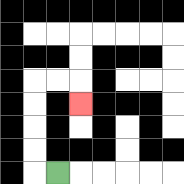{'start': '[2, 7]', 'end': '[3, 4]', 'path_directions': 'L,U,U,U,U,R,R,D', 'path_coordinates': '[[2, 7], [1, 7], [1, 6], [1, 5], [1, 4], [1, 3], [2, 3], [3, 3], [3, 4]]'}